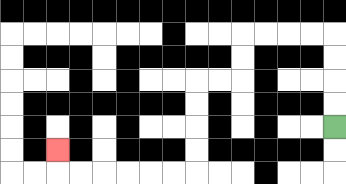{'start': '[14, 5]', 'end': '[2, 6]', 'path_directions': 'U,U,U,U,L,L,L,L,D,D,L,L,D,D,D,D,L,L,L,L,L,L,U', 'path_coordinates': '[[14, 5], [14, 4], [14, 3], [14, 2], [14, 1], [13, 1], [12, 1], [11, 1], [10, 1], [10, 2], [10, 3], [9, 3], [8, 3], [8, 4], [8, 5], [8, 6], [8, 7], [7, 7], [6, 7], [5, 7], [4, 7], [3, 7], [2, 7], [2, 6]]'}